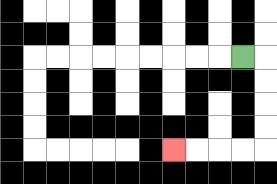{'start': '[10, 2]', 'end': '[7, 6]', 'path_directions': 'R,D,D,D,D,L,L,L,L', 'path_coordinates': '[[10, 2], [11, 2], [11, 3], [11, 4], [11, 5], [11, 6], [10, 6], [9, 6], [8, 6], [7, 6]]'}